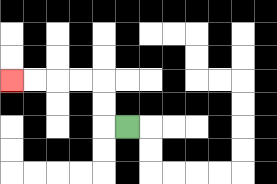{'start': '[5, 5]', 'end': '[0, 3]', 'path_directions': 'L,U,U,L,L,L,L', 'path_coordinates': '[[5, 5], [4, 5], [4, 4], [4, 3], [3, 3], [2, 3], [1, 3], [0, 3]]'}